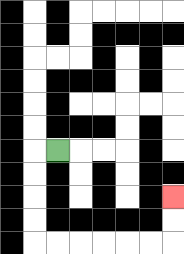{'start': '[2, 6]', 'end': '[7, 8]', 'path_directions': 'L,D,D,D,D,R,R,R,R,R,R,U,U', 'path_coordinates': '[[2, 6], [1, 6], [1, 7], [1, 8], [1, 9], [1, 10], [2, 10], [3, 10], [4, 10], [5, 10], [6, 10], [7, 10], [7, 9], [7, 8]]'}